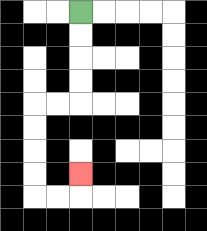{'start': '[3, 0]', 'end': '[3, 7]', 'path_directions': 'D,D,D,D,L,L,D,D,D,D,R,R,U', 'path_coordinates': '[[3, 0], [3, 1], [3, 2], [3, 3], [3, 4], [2, 4], [1, 4], [1, 5], [1, 6], [1, 7], [1, 8], [2, 8], [3, 8], [3, 7]]'}